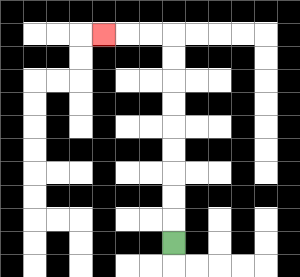{'start': '[7, 10]', 'end': '[4, 1]', 'path_directions': 'U,U,U,U,U,U,U,U,U,L,L,L', 'path_coordinates': '[[7, 10], [7, 9], [7, 8], [7, 7], [7, 6], [7, 5], [7, 4], [7, 3], [7, 2], [7, 1], [6, 1], [5, 1], [4, 1]]'}